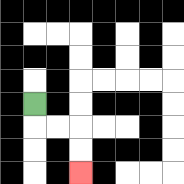{'start': '[1, 4]', 'end': '[3, 7]', 'path_directions': 'D,R,R,D,D', 'path_coordinates': '[[1, 4], [1, 5], [2, 5], [3, 5], [3, 6], [3, 7]]'}